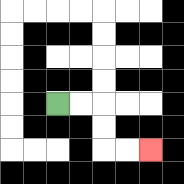{'start': '[2, 4]', 'end': '[6, 6]', 'path_directions': 'R,R,D,D,R,R', 'path_coordinates': '[[2, 4], [3, 4], [4, 4], [4, 5], [4, 6], [5, 6], [6, 6]]'}